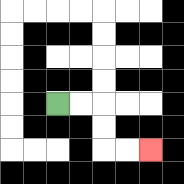{'start': '[2, 4]', 'end': '[6, 6]', 'path_directions': 'R,R,D,D,R,R', 'path_coordinates': '[[2, 4], [3, 4], [4, 4], [4, 5], [4, 6], [5, 6], [6, 6]]'}